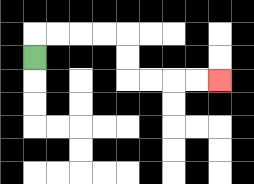{'start': '[1, 2]', 'end': '[9, 3]', 'path_directions': 'U,R,R,R,R,D,D,R,R,R,R', 'path_coordinates': '[[1, 2], [1, 1], [2, 1], [3, 1], [4, 1], [5, 1], [5, 2], [5, 3], [6, 3], [7, 3], [8, 3], [9, 3]]'}